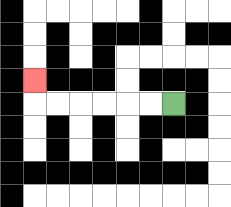{'start': '[7, 4]', 'end': '[1, 3]', 'path_directions': 'L,L,L,L,L,L,U', 'path_coordinates': '[[7, 4], [6, 4], [5, 4], [4, 4], [3, 4], [2, 4], [1, 4], [1, 3]]'}